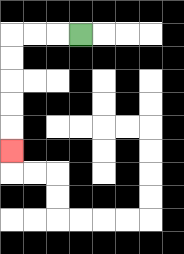{'start': '[3, 1]', 'end': '[0, 6]', 'path_directions': 'L,L,L,D,D,D,D,D', 'path_coordinates': '[[3, 1], [2, 1], [1, 1], [0, 1], [0, 2], [0, 3], [0, 4], [0, 5], [0, 6]]'}